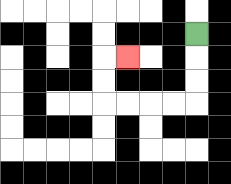{'start': '[8, 1]', 'end': '[5, 2]', 'path_directions': 'D,D,D,L,L,L,L,U,U,R', 'path_coordinates': '[[8, 1], [8, 2], [8, 3], [8, 4], [7, 4], [6, 4], [5, 4], [4, 4], [4, 3], [4, 2], [5, 2]]'}